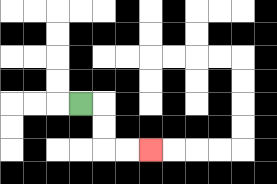{'start': '[3, 4]', 'end': '[6, 6]', 'path_directions': 'R,D,D,R,R', 'path_coordinates': '[[3, 4], [4, 4], [4, 5], [4, 6], [5, 6], [6, 6]]'}